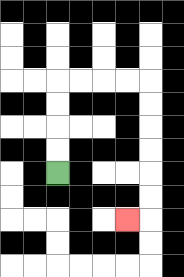{'start': '[2, 7]', 'end': '[5, 9]', 'path_directions': 'U,U,U,U,R,R,R,R,D,D,D,D,D,D,L', 'path_coordinates': '[[2, 7], [2, 6], [2, 5], [2, 4], [2, 3], [3, 3], [4, 3], [5, 3], [6, 3], [6, 4], [6, 5], [6, 6], [6, 7], [6, 8], [6, 9], [5, 9]]'}